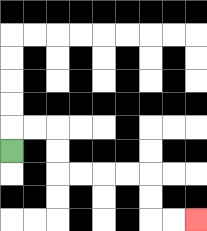{'start': '[0, 6]', 'end': '[8, 9]', 'path_directions': 'U,R,R,D,D,R,R,R,R,D,D,R,R', 'path_coordinates': '[[0, 6], [0, 5], [1, 5], [2, 5], [2, 6], [2, 7], [3, 7], [4, 7], [5, 7], [6, 7], [6, 8], [6, 9], [7, 9], [8, 9]]'}